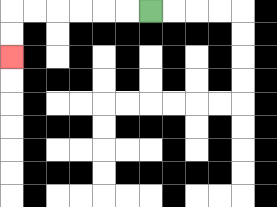{'start': '[6, 0]', 'end': '[0, 2]', 'path_directions': 'L,L,L,L,L,L,D,D', 'path_coordinates': '[[6, 0], [5, 0], [4, 0], [3, 0], [2, 0], [1, 0], [0, 0], [0, 1], [0, 2]]'}